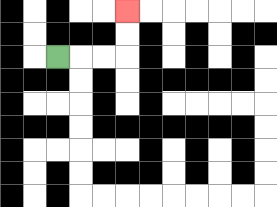{'start': '[2, 2]', 'end': '[5, 0]', 'path_directions': 'R,R,R,U,U', 'path_coordinates': '[[2, 2], [3, 2], [4, 2], [5, 2], [5, 1], [5, 0]]'}